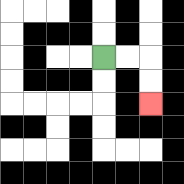{'start': '[4, 2]', 'end': '[6, 4]', 'path_directions': 'R,R,D,D', 'path_coordinates': '[[4, 2], [5, 2], [6, 2], [6, 3], [6, 4]]'}